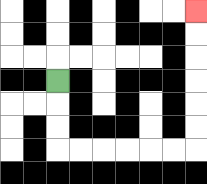{'start': '[2, 3]', 'end': '[8, 0]', 'path_directions': 'D,D,D,R,R,R,R,R,R,U,U,U,U,U,U', 'path_coordinates': '[[2, 3], [2, 4], [2, 5], [2, 6], [3, 6], [4, 6], [5, 6], [6, 6], [7, 6], [8, 6], [8, 5], [8, 4], [8, 3], [8, 2], [8, 1], [8, 0]]'}